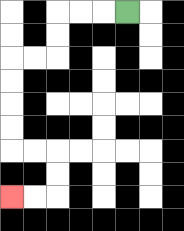{'start': '[5, 0]', 'end': '[0, 8]', 'path_directions': 'L,L,L,D,D,L,L,D,D,D,D,R,R,D,D,L,L', 'path_coordinates': '[[5, 0], [4, 0], [3, 0], [2, 0], [2, 1], [2, 2], [1, 2], [0, 2], [0, 3], [0, 4], [0, 5], [0, 6], [1, 6], [2, 6], [2, 7], [2, 8], [1, 8], [0, 8]]'}